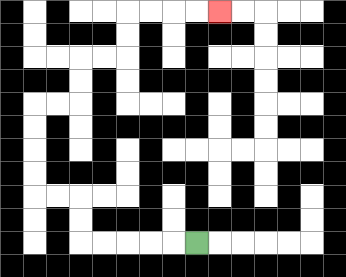{'start': '[8, 10]', 'end': '[9, 0]', 'path_directions': 'L,L,L,L,L,U,U,L,L,U,U,U,U,R,R,U,U,R,R,U,U,R,R,R,R', 'path_coordinates': '[[8, 10], [7, 10], [6, 10], [5, 10], [4, 10], [3, 10], [3, 9], [3, 8], [2, 8], [1, 8], [1, 7], [1, 6], [1, 5], [1, 4], [2, 4], [3, 4], [3, 3], [3, 2], [4, 2], [5, 2], [5, 1], [5, 0], [6, 0], [7, 0], [8, 0], [9, 0]]'}